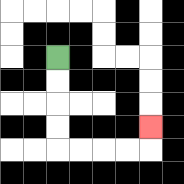{'start': '[2, 2]', 'end': '[6, 5]', 'path_directions': 'D,D,D,D,R,R,R,R,U', 'path_coordinates': '[[2, 2], [2, 3], [2, 4], [2, 5], [2, 6], [3, 6], [4, 6], [5, 6], [6, 6], [6, 5]]'}